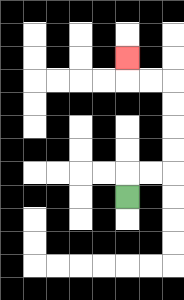{'start': '[5, 8]', 'end': '[5, 2]', 'path_directions': 'U,R,R,U,U,U,U,L,L,U', 'path_coordinates': '[[5, 8], [5, 7], [6, 7], [7, 7], [7, 6], [7, 5], [7, 4], [7, 3], [6, 3], [5, 3], [5, 2]]'}